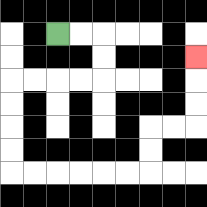{'start': '[2, 1]', 'end': '[8, 2]', 'path_directions': 'R,R,D,D,L,L,L,L,D,D,D,D,R,R,R,R,R,R,U,U,R,R,U,U,U', 'path_coordinates': '[[2, 1], [3, 1], [4, 1], [4, 2], [4, 3], [3, 3], [2, 3], [1, 3], [0, 3], [0, 4], [0, 5], [0, 6], [0, 7], [1, 7], [2, 7], [3, 7], [4, 7], [5, 7], [6, 7], [6, 6], [6, 5], [7, 5], [8, 5], [8, 4], [8, 3], [8, 2]]'}